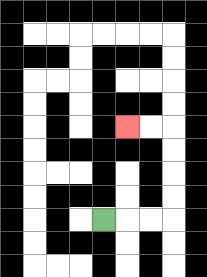{'start': '[4, 9]', 'end': '[5, 5]', 'path_directions': 'R,R,R,U,U,U,U,L,L', 'path_coordinates': '[[4, 9], [5, 9], [6, 9], [7, 9], [7, 8], [7, 7], [7, 6], [7, 5], [6, 5], [5, 5]]'}